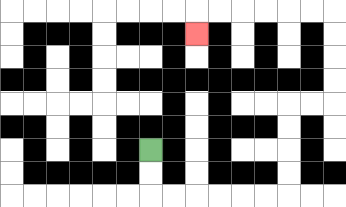{'start': '[6, 6]', 'end': '[8, 1]', 'path_directions': 'D,D,R,R,R,R,R,R,U,U,U,U,R,R,U,U,U,U,L,L,L,L,L,L,D', 'path_coordinates': '[[6, 6], [6, 7], [6, 8], [7, 8], [8, 8], [9, 8], [10, 8], [11, 8], [12, 8], [12, 7], [12, 6], [12, 5], [12, 4], [13, 4], [14, 4], [14, 3], [14, 2], [14, 1], [14, 0], [13, 0], [12, 0], [11, 0], [10, 0], [9, 0], [8, 0], [8, 1]]'}